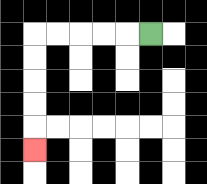{'start': '[6, 1]', 'end': '[1, 6]', 'path_directions': 'L,L,L,L,L,D,D,D,D,D', 'path_coordinates': '[[6, 1], [5, 1], [4, 1], [3, 1], [2, 1], [1, 1], [1, 2], [1, 3], [1, 4], [1, 5], [1, 6]]'}